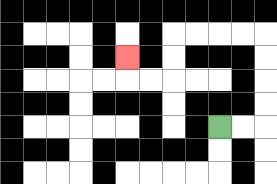{'start': '[9, 5]', 'end': '[5, 2]', 'path_directions': 'R,R,U,U,U,U,L,L,L,L,D,D,L,L,U', 'path_coordinates': '[[9, 5], [10, 5], [11, 5], [11, 4], [11, 3], [11, 2], [11, 1], [10, 1], [9, 1], [8, 1], [7, 1], [7, 2], [7, 3], [6, 3], [5, 3], [5, 2]]'}